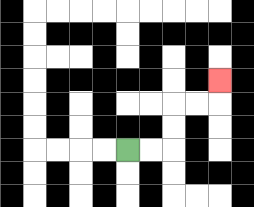{'start': '[5, 6]', 'end': '[9, 3]', 'path_directions': 'R,R,U,U,R,R,U', 'path_coordinates': '[[5, 6], [6, 6], [7, 6], [7, 5], [7, 4], [8, 4], [9, 4], [9, 3]]'}